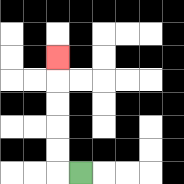{'start': '[3, 7]', 'end': '[2, 2]', 'path_directions': 'L,U,U,U,U,U', 'path_coordinates': '[[3, 7], [2, 7], [2, 6], [2, 5], [2, 4], [2, 3], [2, 2]]'}